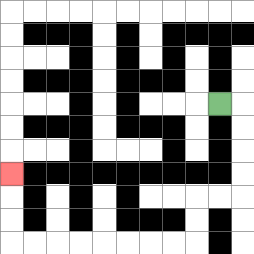{'start': '[9, 4]', 'end': '[0, 7]', 'path_directions': 'R,D,D,D,D,L,L,D,D,L,L,L,L,L,L,L,L,U,U,U', 'path_coordinates': '[[9, 4], [10, 4], [10, 5], [10, 6], [10, 7], [10, 8], [9, 8], [8, 8], [8, 9], [8, 10], [7, 10], [6, 10], [5, 10], [4, 10], [3, 10], [2, 10], [1, 10], [0, 10], [0, 9], [0, 8], [0, 7]]'}